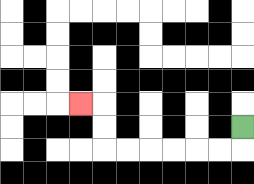{'start': '[10, 5]', 'end': '[3, 4]', 'path_directions': 'D,L,L,L,L,L,L,U,U,L', 'path_coordinates': '[[10, 5], [10, 6], [9, 6], [8, 6], [7, 6], [6, 6], [5, 6], [4, 6], [4, 5], [4, 4], [3, 4]]'}